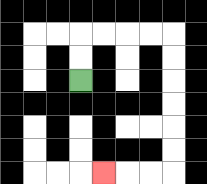{'start': '[3, 3]', 'end': '[4, 7]', 'path_directions': 'U,U,R,R,R,R,D,D,D,D,D,D,L,L,L', 'path_coordinates': '[[3, 3], [3, 2], [3, 1], [4, 1], [5, 1], [6, 1], [7, 1], [7, 2], [7, 3], [7, 4], [7, 5], [7, 6], [7, 7], [6, 7], [5, 7], [4, 7]]'}